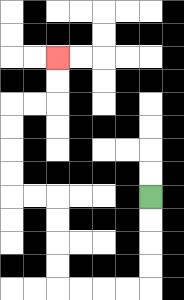{'start': '[6, 8]', 'end': '[2, 2]', 'path_directions': 'D,D,D,D,L,L,L,L,U,U,U,U,L,L,U,U,U,U,R,R,U,U', 'path_coordinates': '[[6, 8], [6, 9], [6, 10], [6, 11], [6, 12], [5, 12], [4, 12], [3, 12], [2, 12], [2, 11], [2, 10], [2, 9], [2, 8], [1, 8], [0, 8], [0, 7], [0, 6], [0, 5], [0, 4], [1, 4], [2, 4], [2, 3], [2, 2]]'}